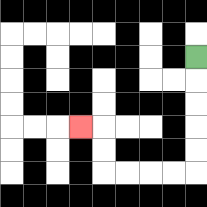{'start': '[8, 2]', 'end': '[3, 5]', 'path_directions': 'D,D,D,D,D,L,L,L,L,U,U,L', 'path_coordinates': '[[8, 2], [8, 3], [8, 4], [8, 5], [8, 6], [8, 7], [7, 7], [6, 7], [5, 7], [4, 7], [4, 6], [4, 5], [3, 5]]'}